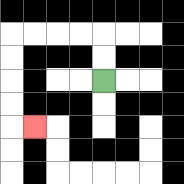{'start': '[4, 3]', 'end': '[1, 5]', 'path_directions': 'U,U,L,L,L,L,D,D,D,D,R', 'path_coordinates': '[[4, 3], [4, 2], [4, 1], [3, 1], [2, 1], [1, 1], [0, 1], [0, 2], [0, 3], [0, 4], [0, 5], [1, 5]]'}